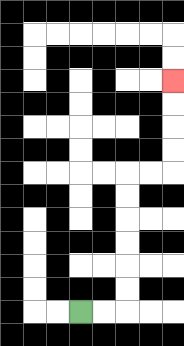{'start': '[3, 13]', 'end': '[7, 3]', 'path_directions': 'R,R,U,U,U,U,U,U,R,R,U,U,U,U', 'path_coordinates': '[[3, 13], [4, 13], [5, 13], [5, 12], [5, 11], [5, 10], [5, 9], [5, 8], [5, 7], [6, 7], [7, 7], [7, 6], [7, 5], [7, 4], [7, 3]]'}